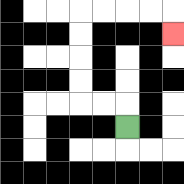{'start': '[5, 5]', 'end': '[7, 1]', 'path_directions': 'U,L,L,U,U,U,U,R,R,R,R,D', 'path_coordinates': '[[5, 5], [5, 4], [4, 4], [3, 4], [3, 3], [3, 2], [3, 1], [3, 0], [4, 0], [5, 0], [6, 0], [7, 0], [7, 1]]'}